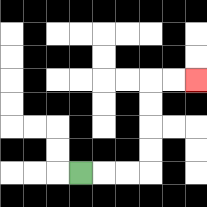{'start': '[3, 7]', 'end': '[8, 3]', 'path_directions': 'R,R,R,U,U,U,U,R,R', 'path_coordinates': '[[3, 7], [4, 7], [5, 7], [6, 7], [6, 6], [6, 5], [6, 4], [6, 3], [7, 3], [8, 3]]'}